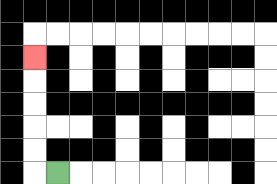{'start': '[2, 7]', 'end': '[1, 2]', 'path_directions': 'L,U,U,U,U,U', 'path_coordinates': '[[2, 7], [1, 7], [1, 6], [1, 5], [1, 4], [1, 3], [1, 2]]'}